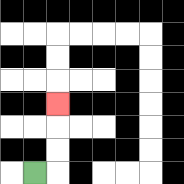{'start': '[1, 7]', 'end': '[2, 4]', 'path_directions': 'R,U,U,U', 'path_coordinates': '[[1, 7], [2, 7], [2, 6], [2, 5], [2, 4]]'}